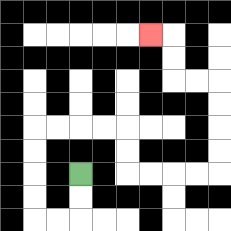{'start': '[3, 7]', 'end': '[6, 1]', 'path_directions': 'D,D,L,L,U,U,U,U,R,R,R,R,D,D,R,R,R,R,U,U,U,U,L,L,U,U,L', 'path_coordinates': '[[3, 7], [3, 8], [3, 9], [2, 9], [1, 9], [1, 8], [1, 7], [1, 6], [1, 5], [2, 5], [3, 5], [4, 5], [5, 5], [5, 6], [5, 7], [6, 7], [7, 7], [8, 7], [9, 7], [9, 6], [9, 5], [9, 4], [9, 3], [8, 3], [7, 3], [7, 2], [7, 1], [6, 1]]'}